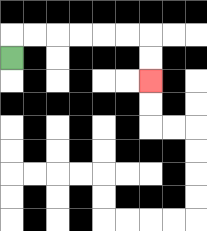{'start': '[0, 2]', 'end': '[6, 3]', 'path_directions': 'U,R,R,R,R,R,R,D,D', 'path_coordinates': '[[0, 2], [0, 1], [1, 1], [2, 1], [3, 1], [4, 1], [5, 1], [6, 1], [6, 2], [6, 3]]'}